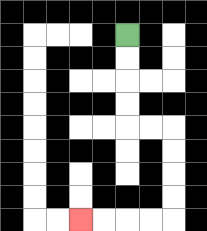{'start': '[5, 1]', 'end': '[3, 9]', 'path_directions': 'D,D,D,D,R,R,D,D,D,D,L,L,L,L', 'path_coordinates': '[[5, 1], [5, 2], [5, 3], [5, 4], [5, 5], [6, 5], [7, 5], [7, 6], [7, 7], [7, 8], [7, 9], [6, 9], [5, 9], [4, 9], [3, 9]]'}